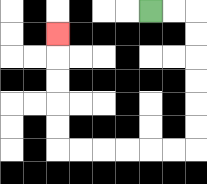{'start': '[6, 0]', 'end': '[2, 1]', 'path_directions': 'R,R,D,D,D,D,D,D,L,L,L,L,L,L,U,U,U,U,U', 'path_coordinates': '[[6, 0], [7, 0], [8, 0], [8, 1], [8, 2], [8, 3], [8, 4], [8, 5], [8, 6], [7, 6], [6, 6], [5, 6], [4, 6], [3, 6], [2, 6], [2, 5], [2, 4], [2, 3], [2, 2], [2, 1]]'}